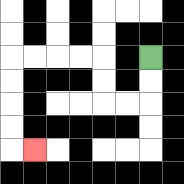{'start': '[6, 2]', 'end': '[1, 6]', 'path_directions': 'D,D,L,L,U,U,L,L,L,L,D,D,D,D,R', 'path_coordinates': '[[6, 2], [6, 3], [6, 4], [5, 4], [4, 4], [4, 3], [4, 2], [3, 2], [2, 2], [1, 2], [0, 2], [0, 3], [0, 4], [0, 5], [0, 6], [1, 6]]'}